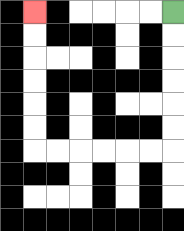{'start': '[7, 0]', 'end': '[1, 0]', 'path_directions': 'D,D,D,D,D,D,L,L,L,L,L,L,U,U,U,U,U,U', 'path_coordinates': '[[7, 0], [7, 1], [7, 2], [7, 3], [7, 4], [7, 5], [7, 6], [6, 6], [5, 6], [4, 6], [3, 6], [2, 6], [1, 6], [1, 5], [1, 4], [1, 3], [1, 2], [1, 1], [1, 0]]'}